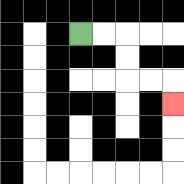{'start': '[3, 1]', 'end': '[7, 4]', 'path_directions': 'R,R,D,D,R,R,D', 'path_coordinates': '[[3, 1], [4, 1], [5, 1], [5, 2], [5, 3], [6, 3], [7, 3], [7, 4]]'}